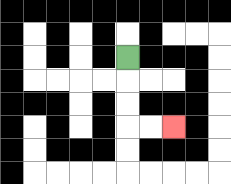{'start': '[5, 2]', 'end': '[7, 5]', 'path_directions': 'D,D,D,R,R', 'path_coordinates': '[[5, 2], [5, 3], [5, 4], [5, 5], [6, 5], [7, 5]]'}